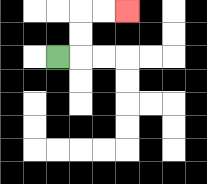{'start': '[2, 2]', 'end': '[5, 0]', 'path_directions': 'R,U,U,R,R', 'path_coordinates': '[[2, 2], [3, 2], [3, 1], [3, 0], [4, 0], [5, 0]]'}